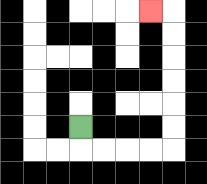{'start': '[3, 5]', 'end': '[6, 0]', 'path_directions': 'D,R,R,R,R,U,U,U,U,U,U,L', 'path_coordinates': '[[3, 5], [3, 6], [4, 6], [5, 6], [6, 6], [7, 6], [7, 5], [7, 4], [7, 3], [7, 2], [7, 1], [7, 0], [6, 0]]'}